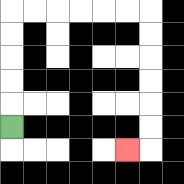{'start': '[0, 5]', 'end': '[5, 6]', 'path_directions': 'U,U,U,U,U,R,R,R,R,R,R,D,D,D,D,D,D,L', 'path_coordinates': '[[0, 5], [0, 4], [0, 3], [0, 2], [0, 1], [0, 0], [1, 0], [2, 0], [3, 0], [4, 0], [5, 0], [6, 0], [6, 1], [6, 2], [6, 3], [6, 4], [6, 5], [6, 6], [5, 6]]'}